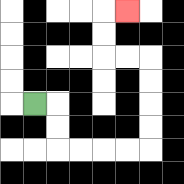{'start': '[1, 4]', 'end': '[5, 0]', 'path_directions': 'R,D,D,R,R,R,R,U,U,U,U,L,L,U,U,R', 'path_coordinates': '[[1, 4], [2, 4], [2, 5], [2, 6], [3, 6], [4, 6], [5, 6], [6, 6], [6, 5], [6, 4], [6, 3], [6, 2], [5, 2], [4, 2], [4, 1], [4, 0], [5, 0]]'}